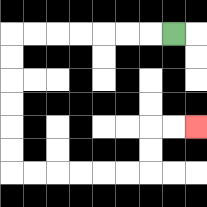{'start': '[7, 1]', 'end': '[8, 5]', 'path_directions': 'L,L,L,L,L,L,L,D,D,D,D,D,D,R,R,R,R,R,R,U,U,R,R', 'path_coordinates': '[[7, 1], [6, 1], [5, 1], [4, 1], [3, 1], [2, 1], [1, 1], [0, 1], [0, 2], [0, 3], [0, 4], [0, 5], [0, 6], [0, 7], [1, 7], [2, 7], [3, 7], [4, 7], [5, 7], [6, 7], [6, 6], [6, 5], [7, 5], [8, 5]]'}